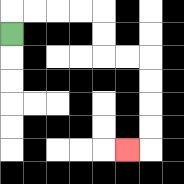{'start': '[0, 1]', 'end': '[5, 6]', 'path_directions': 'U,R,R,R,R,D,D,R,R,D,D,D,D,L', 'path_coordinates': '[[0, 1], [0, 0], [1, 0], [2, 0], [3, 0], [4, 0], [4, 1], [4, 2], [5, 2], [6, 2], [6, 3], [6, 4], [6, 5], [6, 6], [5, 6]]'}